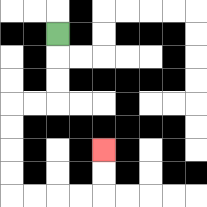{'start': '[2, 1]', 'end': '[4, 6]', 'path_directions': 'D,D,D,L,L,D,D,D,D,R,R,R,R,U,U', 'path_coordinates': '[[2, 1], [2, 2], [2, 3], [2, 4], [1, 4], [0, 4], [0, 5], [0, 6], [0, 7], [0, 8], [1, 8], [2, 8], [3, 8], [4, 8], [4, 7], [4, 6]]'}